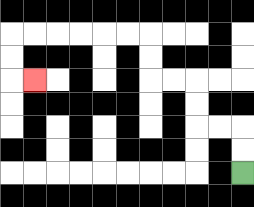{'start': '[10, 7]', 'end': '[1, 3]', 'path_directions': 'U,U,L,L,U,U,L,L,U,U,L,L,L,L,L,L,D,D,R', 'path_coordinates': '[[10, 7], [10, 6], [10, 5], [9, 5], [8, 5], [8, 4], [8, 3], [7, 3], [6, 3], [6, 2], [6, 1], [5, 1], [4, 1], [3, 1], [2, 1], [1, 1], [0, 1], [0, 2], [0, 3], [1, 3]]'}